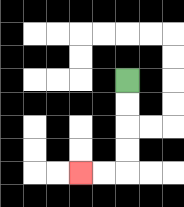{'start': '[5, 3]', 'end': '[3, 7]', 'path_directions': 'D,D,D,D,L,L', 'path_coordinates': '[[5, 3], [5, 4], [5, 5], [5, 6], [5, 7], [4, 7], [3, 7]]'}